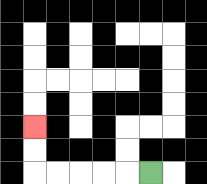{'start': '[6, 7]', 'end': '[1, 5]', 'path_directions': 'L,L,L,L,L,U,U', 'path_coordinates': '[[6, 7], [5, 7], [4, 7], [3, 7], [2, 7], [1, 7], [1, 6], [1, 5]]'}